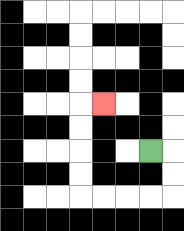{'start': '[6, 6]', 'end': '[4, 4]', 'path_directions': 'R,D,D,L,L,L,L,U,U,U,U,R', 'path_coordinates': '[[6, 6], [7, 6], [7, 7], [7, 8], [6, 8], [5, 8], [4, 8], [3, 8], [3, 7], [3, 6], [3, 5], [3, 4], [4, 4]]'}